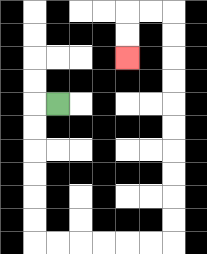{'start': '[2, 4]', 'end': '[5, 2]', 'path_directions': 'L,D,D,D,D,D,D,R,R,R,R,R,R,U,U,U,U,U,U,U,U,U,U,L,L,D,D', 'path_coordinates': '[[2, 4], [1, 4], [1, 5], [1, 6], [1, 7], [1, 8], [1, 9], [1, 10], [2, 10], [3, 10], [4, 10], [5, 10], [6, 10], [7, 10], [7, 9], [7, 8], [7, 7], [7, 6], [7, 5], [7, 4], [7, 3], [7, 2], [7, 1], [7, 0], [6, 0], [5, 0], [5, 1], [5, 2]]'}